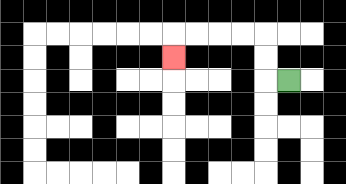{'start': '[12, 3]', 'end': '[7, 2]', 'path_directions': 'L,U,U,L,L,L,L,D', 'path_coordinates': '[[12, 3], [11, 3], [11, 2], [11, 1], [10, 1], [9, 1], [8, 1], [7, 1], [7, 2]]'}